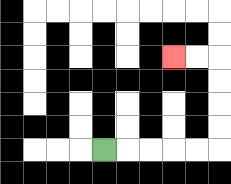{'start': '[4, 6]', 'end': '[7, 2]', 'path_directions': 'R,R,R,R,R,U,U,U,U,L,L', 'path_coordinates': '[[4, 6], [5, 6], [6, 6], [7, 6], [8, 6], [9, 6], [9, 5], [9, 4], [9, 3], [9, 2], [8, 2], [7, 2]]'}